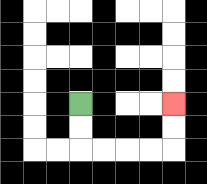{'start': '[3, 4]', 'end': '[7, 4]', 'path_directions': 'D,D,R,R,R,R,U,U', 'path_coordinates': '[[3, 4], [3, 5], [3, 6], [4, 6], [5, 6], [6, 6], [7, 6], [7, 5], [7, 4]]'}